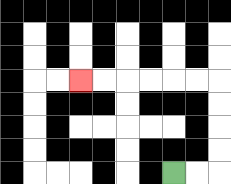{'start': '[7, 7]', 'end': '[3, 3]', 'path_directions': 'R,R,U,U,U,U,L,L,L,L,L,L', 'path_coordinates': '[[7, 7], [8, 7], [9, 7], [9, 6], [9, 5], [9, 4], [9, 3], [8, 3], [7, 3], [6, 3], [5, 3], [4, 3], [3, 3]]'}